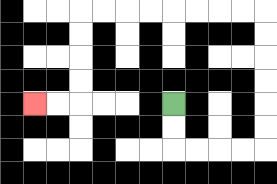{'start': '[7, 4]', 'end': '[1, 4]', 'path_directions': 'D,D,R,R,R,R,U,U,U,U,U,U,L,L,L,L,L,L,L,L,D,D,D,D,L,L', 'path_coordinates': '[[7, 4], [7, 5], [7, 6], [8, 6], [9, 6], [10, 6], [11, 6], [11, 5], [11, 4], [11, 3], [11, 2], [11, 1], [11, 0], [10, 0], [9, 0], [8, 0], [7, 0], [6, 0], [5, 0], [4, 0], [3, 0], [3, 1], [3, 2], [3, 3], [3, 4], [2, 4], [1, 4]]'}